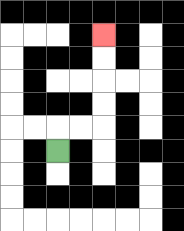{'start': '[2, 6]', 'end': '[4, 1]', 'path_directions': 'U,R,R,U,U,U,U', 'path_coordinates': '[[2, 6], [2, 5], [3, 5], [4, 5], [4, 4], [4, 3], [4, 2], [4, 1]]'}